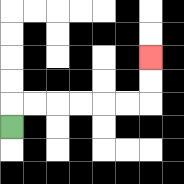{'start': '[0, 5]', 'end': '[6, 2]', 'path_directions': 'U,R,R,R,R,R,R,U,U', 'path_coordinates': '[[0, 5], [0, 4], [1, 4], [2, 4], [3, 4], [4, 4], [5, 4], [6, 4], [6, 3], [6, 2]]'}